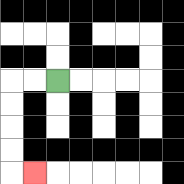{'start': '[2, 3]', 'end': '[1, 7]', 'path_directions': 'L,L,D,D,D,D,R', 'path_coordinates': '[[2, 3], [1, 3], [0, 3], [0, 4], [0, 5], [0, 6], [0, 7], [1, 7]]'}